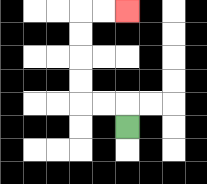{'start': '[5, 5]', 'end': '[5, 0]', 'path_directions': 'U,L,L,U,U,U,U,R,R', 'path_coordinates': '[[5, 5], [5, 4], [4, 4], [3, 4], [3, 3], [3, 2], [3, 1], [3, 0], [4, 0], [5, 0]]'}